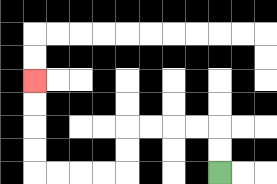{'start': '[9, 7]', 'end': '[1, 3]', 'path_directions': 'U,U,L,L,L,L,D,D,L,L,L,L,U,U,U,U', 'path_coordinates': '[[9, 7], [9, 6], [9, 5], [8, 5], [7, 5], [6, 5], [5, 5], [5, 6], [5, 7], [4, 7], [3, 7], [2, 7], [1, 7], [1, 6], [1, 5], [1, 4], [1, 3]]'}